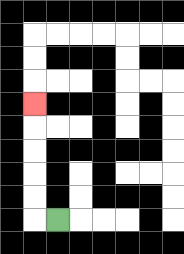{'start': '[2, 9]', 'end': '[1, 4]', 'path_directions': 'L,U,U,U,U,U', 'path_coordinates': '[[2, 9], [1, 9], [1, 8], [1, 7], [1, 6], [1, 5], [1, 4]]'}